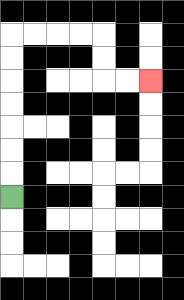{'start': '[0, 8]', 'end': '[6, 3]', 'path_directions': 'U,U,U,U,U,U,U,R,R,R,R,D,D,R,R', 'path_coordinates': '[[0, 8], [0, 7], [0, 6], [0, 5], [0, 4], [0, 3], [0, 2], [0, 1], [1, 1], [2, 1], [3, 1], [4, 1], [4, 2], [4, 3], [5, 3], [6, 3]]'}